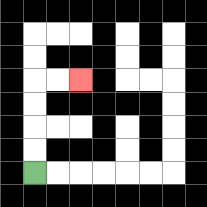{'start': '[1, 7]', 'end': '[3, 3]', 'path_directions': 'U,U,U,U,R,R', 'path_coordinates': '[[1, 7], [1, 6], [1, 5], [1, 4], [1, 3], [2, 3], [3, 3]]'}